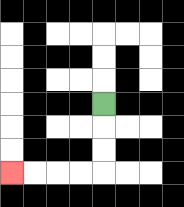{'start': '[4, 4]', 'end': '[0, 7]', 'path_directions': 'D,D,D,L,L,L,L', 'path_coordinates': '[[4, 4], [4, 5], [4, 6], [4, 7], [3, 7], [2, 7], [1, 7], [0, 7]]'}